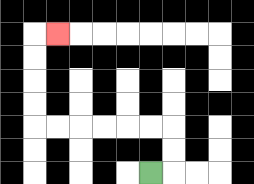{'start': '[6, 7]', 'end': '[2, 1]', 'path_directions': 'R,U,U,L,L,L,L,L,L,U,U,U,U,R', 'path_coordinates': '[[6, 7], [7, 7], [7, 6], [7, 5], [6, 5], [5, 5], [4, 5], [3, 5], [2, 5], [1, 5], [1, 4], [1, 3], [1, 2], [1, 1], [2, 1]]'}